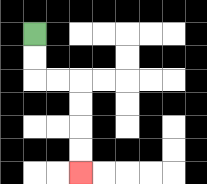{'start': '[1, 1]', 'end': '[3, 7]', 'path_directions': 'D,D,R,R,D,D,D,D', 'path_coordinates': '[[1, 1], [1, 2], [1, 3], [2, 3], [3, 3], [3, 4], [3, 5], [3, 6], [3, 7]]'}